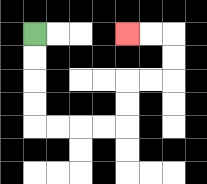{'start': '[1, 1]', 'end': '[5, 1]', 'path_directions': 'D,D,D,D,R,R,R,R,U,U,R,R,U,U,L,L', 'path_coordinates': '[[1, 1], [1, 2], [1, 3], [1, 4], [1, 5], [2, 5], [3, 5], [4, 5], [5, 5], [5, 4], [5, 3], [6, 3], [7, 3], [7, 2], [7, 1], [6, 1], [5, 1]]'}